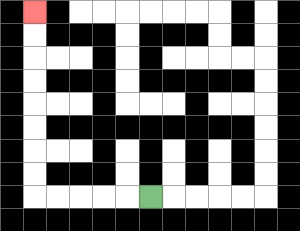{'start': '[6, 8]', 'end': '[1, 0]', 'path_directions': 'L,L,L,L,L,U,U,U,U,U,U,U,U', 'path_coordinates': '[[6, 8], [5, 8], [4, 8], [3, 8], [2, 8], [1, 8], [1, 7], [1, 6], [1, 5], [1, 4], [1, 3], [1, 2], [1, 1], [1, 0]]'}